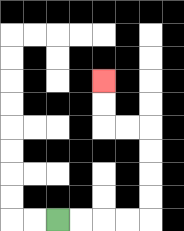{'start': '[2, 9]', 'end': '[4, 3]', 'path_directions': 'R,R,R,R,U,U,U,U,L,L,U,U', 'path_coordinates': '[[2, 9], [3, 9], [4, 9], [5, 9], [6, 9], [6, 8], [6, 7], [6, 6], [6, 5], [5, 5], [4, 5], [4, 4], [4, 3]]'}